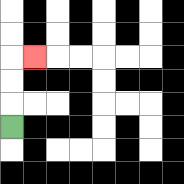{'start': '[0, 5]', 'end': '[1, 2]', 'path_directions': 'U,U,U,R', 'path_coordinates': '[[0, 5], [0, 4], [0, 3], [0, 2], [1, 2]]'}